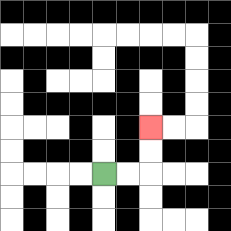{'start': '[4, 7]', 'end': '[6, 5]', 'path_directions': 'R,R,U,U', 'path_coordinates': '[[4, 7], [5, 7], [6, 7], [6, 6], [6, 5]]'}